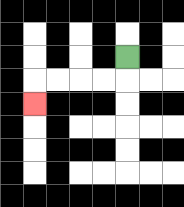{'start': '[5, 2]', 'end': '[1, 4]', 'path_directions': 'D,L,L,L,L,D', 'path_coordinates': '[[5, 2], [5, 3], [4, 3], [3, 3], [2, 3], [1, 3], [1, 4]]'}